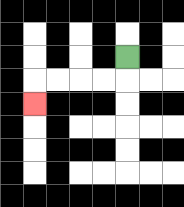{'start': '[5, 2]', 'end': '[1, 4]', 'path_directions': 'D,L,L,L,L,D', 'path_coordinates': '[[5, 2], [5, 3], [4, 3], [3, 3], [2, 3], [1, 3], [1, 4]]'}